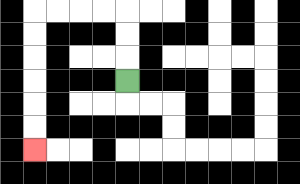{'start': '[5, 3]', 'end': '[1, 6]', 'path_directions': 'U,U,U,L,L,L,L,D,D,D,D,D,D', 'path_coordinates': '[[5, 3], [5, 2], [5, 1], [5, 0], [4, 0], [3, 0], [2, 0], [1, 0], [1, 1], [1, 2], [1, 3], [1, 4], [1, 5], [1, 6]]'}